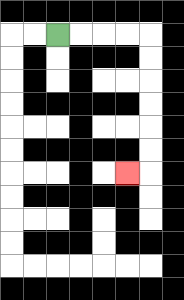{'start': '[2, 1]', 'end': '[5, 7]', 'path_directions': 'R,R,R,R,D,D,D,D,D,D,L', 'path_coordinates': '[[2, 1], [3, 1], [4, 1], [5, 1], [6, 1], [6, 2], [6, 3], [6, 4], [6, 5], [6, 6], [6, 7], [5, 7]]'}